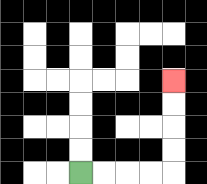{'start': '[3, 7]', 'end': '[7, 3]', 'path_directions': 'R,R,R,R,U,U,U,U', 'path_coordinates': '[[3, 7], [4, 7], [5, 7], [6, 7], [7, 7], [7, 6], [7, 5], [7, 4], [7, 3]]'}